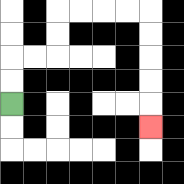{'start': '[0, 4]', 'end': '[6, 5]', 'path_directions': 'U,U,R,R,U,U,R,R,R,R,D,D,D,D,D', 'path_coordinates': '[[0, 4], [0, 3], [0, 2], [1, 2], [2, 2], [2, 1], [2, 0], [3, 0], [4, 0], [5, 0], [6, 0], [6, 1], [6, 2], [6, 3], [6, 4], [6, 5]]'}